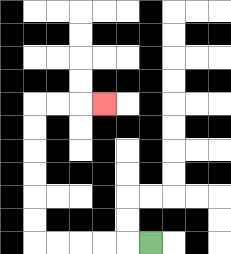{'start': '[6, 10]', 'end': '[4, 4]', 'path_directions': 'L,L,L,L,L,U,U,U,U,U,U,R,R,R', 'path_coordinates': '[[6, 10], [5, 10], [4, 10], [3, 10], [2, 10], [1, 10], [1, 9], [1, 8], [1, 7], [1, 6], [1, 5], [1, 4], [2, 4], [3, 4], [4, 4]]'}